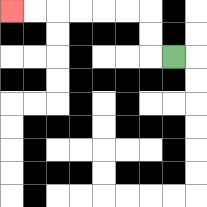{'start': '[7, 2]', 'end': '[0, 0]', 'path_directions': 'L,U,U,L,L,L,L,L,L', 'path_coordinates': '[[7, 2], [6, 2], [6, 1], [6, 0], [5, 0], [4, 0], [3, 0], [2, 0], [1, 0], [0, 0]]'}